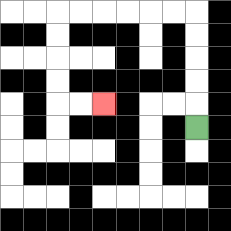{'start': '[8, 5]', 'end': '[4, 4]', 'path_directions': 'U,U,U,U,U,L,L,L,L,L,L,D,D,D,D,R,R', 'path_coordinates': '[[8, 5], [8, 4], [8, 3], [8, 2], [8, 1], [8, 0], [7, 0], [6, 0], [5, 0], [4, 0], [3, 0], [2, 0], [2, 1], [2, 2], [2, 3], [2, 4], [3, 4], [4, 4]]'}